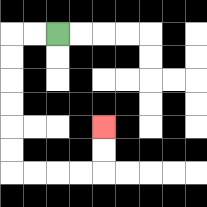{'start': '[2, 1]', 'end': '[4, 5]', 'path_directions': 'L,L,D,D,D,D,D,D,R,R,R,R,U,U', 'path_coordinates': '[[2, 1], [1, 1], [0, 1], [0, 2], [0, 3], [0, 4], [0, 5], [0, 6], [0, 7], [1, 7], [2, 7], [3, 7], [4, 7], [4, 6], [4, 5]]'}